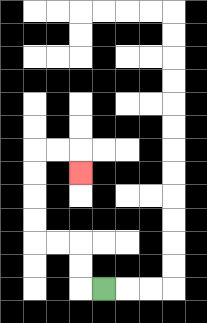{'start': '[4, 12]', 'end': '[3, 7]', 'path_directions': 'L,U,U,L,L,U,U,U,U,R,R,D', 'path_coordinates': '[[4, 12], [3, 12], [3, 11], [3, 10], [2, 10], [1, 10], [1, 9], [1, 8], [1, 7], [1, 6], [2, 6], [3, 6], [3, 7]]'}